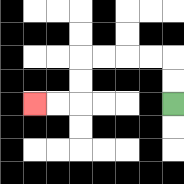{'start': '[7, 4]', 'end': '[1, 4]', 'path_directions': 'U,U,L,L,L,L,D,D,L,L', 'path_coordinates': '[[7, 4], [7, 3], [7, 2], [6, 2], [5, 2], [4, 2], [3, 2], [3, 3], [3, 4], [2, 4], [1, 4]]'}